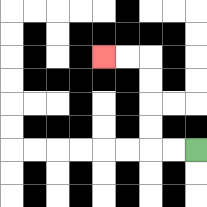{'start': '[8, 6]', 'end': '[4, 2]', 'path_directions': 'L,L,U,U,U,U,L,L', 'path_coordinates': '[[8, 6], [7, 6], [6, 6], [6, 5], [6, 4], [6, 3], [6, 2], [5, 2], [4, 2]]'}